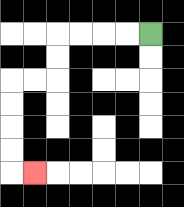{'start': '[6, 1]', 'end': '[1, 7]', 'path_directions': 'L,L,L,L,D,D,L,L,D,D,D,D,R', 'path_coordinates': '[[6, 1], [5, 1], [4, 1], [3, 1], [2, 1], [2, 2], [2, 3], [1, 3], [0, 3], [0, 4], [0, 5], [0, 6], [0, 7], [1, 7]]'}